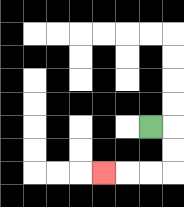{'start': '[6, 5]', 'end': '[4, 7]', 'path_directions': 'R,D,D,L,L,L', 'path_coordinates': '[[6, 5], [7, 5], [7, 6], [7, 7], [6, 7], [5, 7], [4, 7]]'}